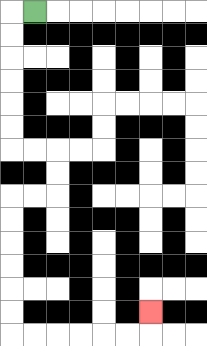{'start': '[1, 0]', 'end': '[6, 13]', 'path_directions': 'L,D,D,D,D,D,D,R,R,D,D,L,L,D,D,D,D,D,D,R,R,R,R,R,R,U', 'path_coordinates': '[[1, 0], [0, 0], [0, 1], [0, 2], [0, 3], [0, 4], [0, 5], [0, 6], [1, 6], [2, 6], [2, 7], [2, 8], [1, 8], [0, 8], [0, 9], [0, 10], [0, 11], [0, 12], [0, 13], [0, 14], [1, 14], [2, 14], [3, 14], [4, 14], [5, 14], [6, 14], [6, 13]]'}